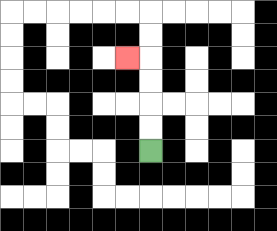{'start': '[6, 6]', 'end': '[5, 2]', 'path_directions': 'U,U,U,U,L', 'path_coordinates': '[[6, 6], [6, 5], [6, 4], [6, 3], [6, 2], [5, 2]]'}